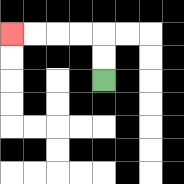{'start': '[4, 3]', 'end': '[0, 1]', 'path_directions': 'U,U,L,L,L,L', 'path_coordinates': '[[4, 3], [4, 2], [4, 1], [3, 1], [2, 1], [1, 1], [0, 1]]'}